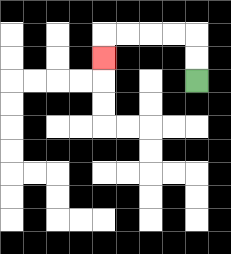{'start': '[8, 3]', 'end': '[4, 2]', 'path_directions': 'U,U,L,L,L,L,D', 'path_coordinates': '[[8, 3], [8, 2], [8, 1], [7, 1], [6, 1], [5, 1], [4, 1], [4, 2]]'}